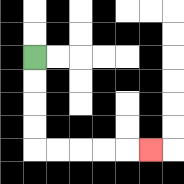{'start': '[1, 2]', 'end': '[6, 6]', 'path_directions': 'D,D,D,D,R,R,R,R,R', 'path_coordinates': '[[1, 2], [1, 3], [1, 4], [1, 5], [1, 6], [2, 6], [3, 6], [4, 6], [5, 6], [6, 6]]'}